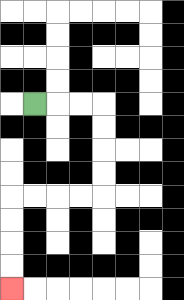{'start': '[1, 4]', 'end': '[0, 12]', 'path_directions': 'R,R,R,D,D,D,D,L,L,L,L,D,D,D,D', 'path_coordinates': '[[1, 4], [2, 4], [3, 4], [4, 4], [4, 5], [4, 6], [4, 7], [4, 8], [3, 8], [2, 8], [1, 8], [0, 8], [0, 9], [0, 10], [0, 11], [0, 12]]'}